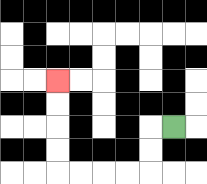{'start': '[7, 5]', 'end': '[2, 3]', 'path_directions': 'L,D,D,L,L,L,L,U,U,U,U', 'path_coordinates': '[[7, 5], [6, 5], [6, 6], [6, 7], [5, 7], [4, 7], [3, 7], [2, 7], [2, 6], [2, 5], [2, 4], [2, 3]]'}